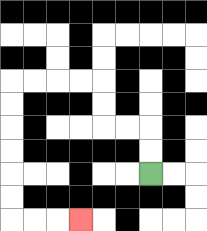{'start': '[6, 7]', 'end': '[3, 9]', 'path_directions': 'U,U,L,L,U,U,L,L,L,L,D,D,D,D,D,D,R,R,R', 'path_coordinates': '[[6, 7], [6, 6], [6, 5], [5, 5], [4, 5], [4, 4], [4, 3], [3, 3], [2, 3], [1, 3], [0, 3], [0, 4], [0, 5], [0, 6], [0, 7], [0, 8], [0, 9], [1, 9], [2, 9], [3, 9]]'}